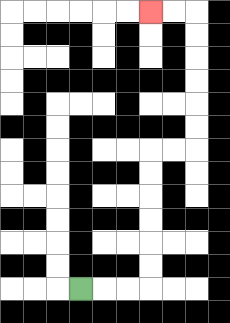{'start': '[3, 12]', 'end': '[6, 0]', 'path_directions': 'R,R,R,U,U,U,U,U,U,R,R,U,U,U,U,U,U,L,L', 'path_coordinates': '[[3, 12], [4, 12], [5, 12], [6, 12], [6, 11], [6, 10], [6, 9], [6, 8], [6, 7], [6, 6], [7, 6], [8, 6], [8, 5], [8, 4], [8, 3], [8, 2], [8, 1], [8, 0], [7, 0], [6, 0]]'}